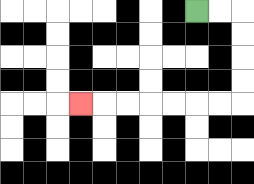{'start': '[8, 0]', 'end': '[3, 4]', 'path_directions': 'R,R,D,D,D,D,L,L,L,L,L,L,L', 'path_coordinates': '[[8, 0], [9, 0], [10, 0], [10, 1], [10, 2], [10, 3], [10, 4], [9, 4], [8, 4], [7, 4], [6, 4], [5, 4], [4, 4], [3, 4]]'}